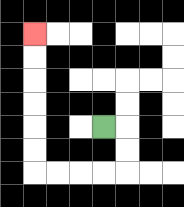{'start': '[4, 5]', 'end': '[1, 1]', 'path_directions': 'R,D,D,L,L,L,L,U,U,U,U,U,U', 'path_coordinates': '[[4, 5], [5, 5], [5, 6], [5, 7], [4, 7], [3, 7], [2, 7], [1, 7], [1, 6], [1, 5], [1, 4], [1, 3], [1, 2], [1, 1]]'}